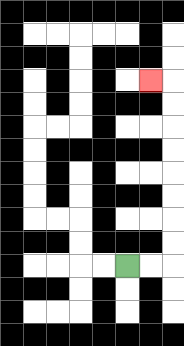{'start': '[5, 11]', 'end': '[6, 3]', 'path_directions': 'R,R,U,U,U,U,U,U,U,U,L', 'path_coordinates': '[[5, 11], [6, 11], [7, 11], [7, 10], [7, 9], [7, 8], [7, 7], [7, 6], [7, 5], [7, 4], [7, 3], [6, 3]]'}